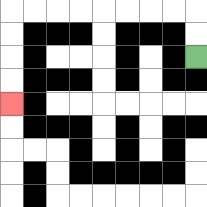{'start': '[8, 2]', 'end': '[0, 4]', 'path_directions': 'U,U,L,L,L,L,L,L,L,L,D,D,D,D', 'path_coordinates': '[[8, 2], [8, 1], [8, 0], [7, 0], [6, 0], [5, 0], [4, 0], [3, 0], [2, 0], [1, 0], [0, 0], [0, 1], [0, 2], [0, 3], [0, 4]]'}